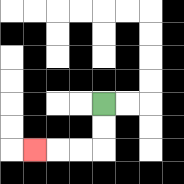{'start': '[4, 4]', 'end': '[1, 6]', 'path_directions': 'D,D,L,L,L', 'path_coordinates': '[[4, 4], [4, 5], [4, 6], [3, 6], [2, 6], [1, 6]]'}